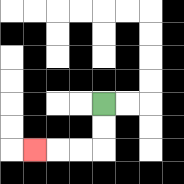{'start': '[4, 4]', 'end': '[1, 6]', 'path_directions': 'D,D,L,L,L', 'path_coordinates': '[[4, 4], [4, 5], [4, 6], [3, 6], [2, 6], [1, 6]]'}